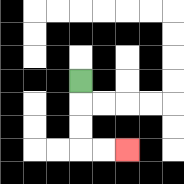{'start': '[3, 3]', 'end': '[5, 6]', 'path_directions': 'D,D,D,R,R', 'path_coordinates': '[[3, 3], [3, 4], [3, 5], [3, 6], [4, 6], [5, 6]]'}